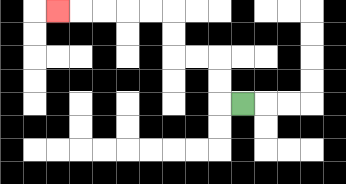{'start': '[10, 4]', 'end': '[2, 0]', 'path_directions': 'L,U,U,L,L,U,U,L,L,L,L,L', 'path_coordinates': '[[10, 4], [9, 4], [9, 3], [9, 2], [8, 2], [7, 2], [7, 1], [7, 0], [6, 0], [5, 0], [4, 0], [3, 0], [2, 0]]'}